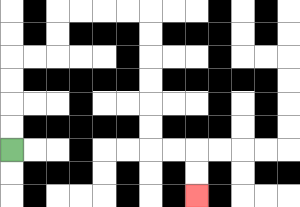{'start': '[0, 6]', 'end': '[8, 8]', 'path_directions': 'U,U,U,U,R,R,U,U,R,R,R,R,D,D,D,D,D,D,R,R,D,D', 'path_coordinates': '[[0, 6], [0, 5], [0, 4], [0, 3], [0, 2], [1, 2], [2, 2], [2, 1], [2, 0], [3, 0], [4, 0], [5, 0], [6, 0], [6, 1], [6, 2], [6, 3], [6, 4], [6, 5], [6, 6], [7, 6], [8, 6], [8, 7], [8, 8]]'}